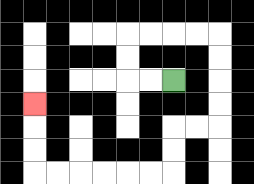{'start': '[7, 3]', 'end': '[1, 4]', 'path_directions': 'L,L,U,U,R,R,R,R,D,D,D,D,L,L,D,D,L,L,L,L,L,L,U,U,U', 'path_coordinates': '[[7, 3], [6, 3], [5, 3], [5, 2], [5, 1], [6, 1], [7, 1], [8, 1], [9, 1], [9, 2], [9, 3], [9, 4], [9, 5], [8, 5], [7, 5], [7, 6], [7, 7], [6, 7], [5, 7], [4, 7], [3, 7], [2, 7], [1, 7], [1, 6], [1, 5], [1, 4]]'}